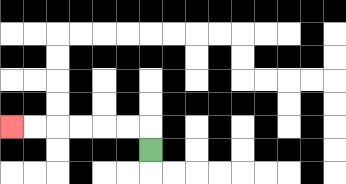{'start': '[6, 6]', 'end': '[0, 5]', 'path_directions': 'U,L,L,L,L,L,L', 'path_coordinates': '[[6, 6], [6, 5], [5, 5], [4, 5], [3, 5], [2, 5], [1, 5], [0, 5]]'}